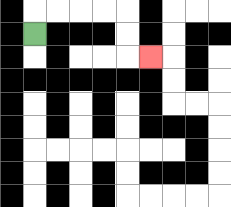{'start': '[1, 1]', 'end': '[6, 2]', 'path_directions': 'U,R,R,R,R,D,D,R', 'path_coordinates': '[[1, 1], [1, 0], [2, 0], [3, 0], [4, 0], [5, 0], [5, 1], [5, 2], [6, 2]]'}